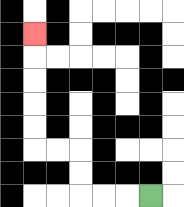{'start': '[6, 8]', 'end': '[1, 1]', 'path_directions': 'L,L,L,U,U,L,L,U,U,U,U,U', 'path_coordinates': '[[6, 8], [5, 8], [4, 8], [3, 8], [3, 7], [3, 6], [2, 6], [1, 6], [1, 5], [1, 4], [1, 3], [1, 2], [1, 1]]'}